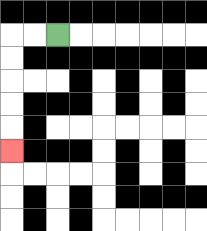{'start': '[2, 1]', 'end': '[0, 6]', 'path_directions': 'L,L,D,D,D,D,D', 'path_coordinates': '[[2, 1], [1, 1], [0, 1], [0, 2], [0, 3], [0, 4], [0, 5], [0, 6]]'}